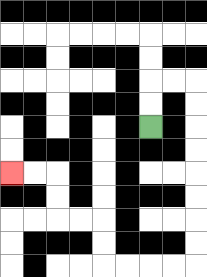{'start': '[6, 5]', 'end': '[0, 7]', 'path_directions': 'U,U,R,R,D,D,D,D,D,D,D,D,L,L,L,L,U,U,L,L,U,U,L,L', 'path_coordinates': '[[6, 5], [6, 4], [6, 3], [7, 3], [8, 3], [8, 4], [8, 5], [8, 6], [8, 7], [8, 8], [8, 9], [8, 10], [8, 11], [7, 11], [6, 11], [5, 11], [4, 11], [4, 10], [4, 9], [3, 9], [2, 9], [2, 8], [2, 7], [1, 7], [0, 7]]'}